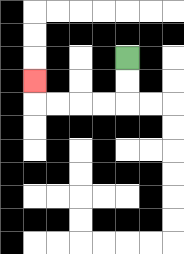{'start': '[5, 2]', 'end': '[1, 3]', 'path_directions': 'D,D,L,L,L,L,U', 'path_coordinates': '[[5, 2], [5, 3], [5, 4], [4, 4], [3, 4], [2, 4], [1, 4], [1, 3]]'}